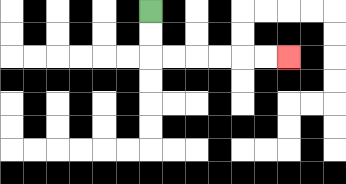{'start': '[6, 0]', 'end': '[12, 2]', 'path_directions': 'D,D,R,R,R,R,R,R', 'path_coordinates': '[[6, 0], [6, 1], [6, 2], [7, 2], [8, 2], [9, 2], [10, 2], [11, 2], [12, 2]]'}